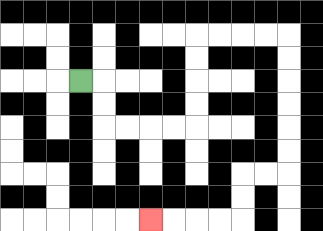{'start': '[3, 3]', 'end': '[6, 9]', 'path_directions': 'R,D,D,R,R,R,R,U,U,U,U,R,R,R,R,D,D,D,D,D,D,L,L,D,D,L,L,L,L', 'path_coordinates': '[[3, 3], [4, 3], [4, 4], [4, 5], [5, 5], [6, 5], [7, 5], [8, 5], [8, 4], [8, 3], [8, 2], [8, 1], [9, 1], [10, 1], [11, 1], [12, 1], [12, 2], [12, 3], [12, 4], [12, 5], [12, 6], [12, 7], [11, 7], [10, 7], [10, 8], [10, 9], [9, 9], [8, 9], [7, 9], [6, 9]]'}